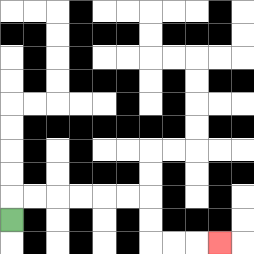{'start': '[0, 9]', 'end': '[9, 10]', 'path_directions': 'U,R,R,R,R,R,R,D,D,R,R,R', 'path_coordinates': '[[0, 9], [0, 8], [1, 8], [2, 8], [3, 8], [4, 8], [5, 8], [6, 8], [6, 9], [6, 10], [7, 10], [8, 10], [9, 10]]'}